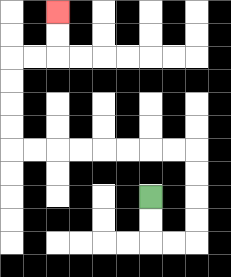{'start': '[6, 8]', 'end': '[2, 0]', 'path_directions': 'D,D,R,R,U,U,U,U,L,L,L,L,L,L,L,L,U,U,U,U,R,R,U,U', 'path_coordinates': '[[6, 8], [6, 9], [6, 10], [7, 10], [8, 10], [8, 9], [8, 8], [8, 7], [8, 6], [7, 6], [6, 6], [5, 6], [4, 6], [3, 6], [2, 6], [1, 6], [0, 6], [0, 5], [0, 4], [0, 3], [0, 2], [1, 2], [2, 2], [2, 1], [2, 0]]'}